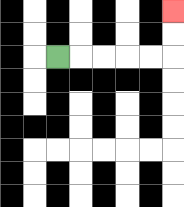{'start': '[2, 2]', 'end': '[7, 0]', 'path_directions': 'R,R,R,R,R,U,U', 'path_coordinates': '[[2, 2], [3, 2], [4, 2], [5, 2], [6, 2], [7, 2], [7, 1], [7, 0]]'}